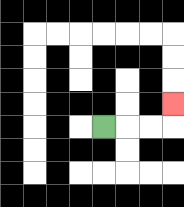{'start': '[4, 5]', 'end': '[7, 4]', 'path_directions': 'R,R,R,U', 'path_coordinates': '[[4, 5], [5, 5], [6, 5], [7, 5], [7, 4]]'}